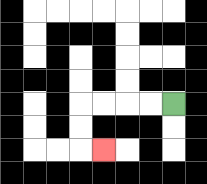{'start': '[7, 4]', 'end': '[4, 6]', 'path_directions': 'L,L,L,L,D,D,R', 'path_coordinates': '[[7, 4], [6, 4], [5, 4], [4, 4], [3, 4], [3, 5], [3, 6], [4, 6]]'}